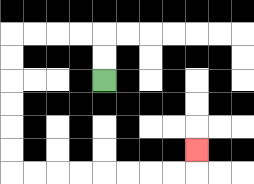{'start': '[4, 3]', 'end': '[8, 6]', 'path_directions': 'U,U,L,L,L,L,D,D,D,D,D,D,R,R,R,R,R,R,R,R,U', 'path_coordinates': '[[4, 3], [4, 2], [4, 1], [3, 1], [2, 1], [1, 1], [0, 1], [0, 2], [0, 3], [0, 4], [0, 5], [0, 6], [0, 7], [1, 7], [2, 7], [3, 7], [4, 7], [5, 7], [6, 7], [7, 7], [8, 7], [8, 6]]'}